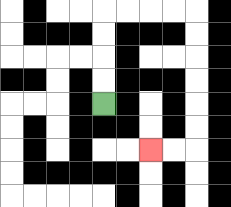{'start': '[4, 4]', 'end': '[6, 6]', 'path_directions': 'U,U,U,U,R,R,R,R,D,D,D,D,D,D,L,L', 'path_coordinates': '[[4, 4], [4, 3], [4, 2], [4, 1], [4, 0], [5, 0], [6, 0], [7, 0], [8, 0], [8, 1], [8, 2], [8, 3], [8, 4], [8, 5], [8, 6], [7, 6], [6, 6]]'}